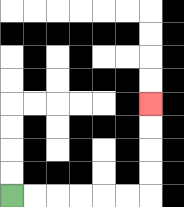{'start': '[0, 8]', 'end': '[6, 4]', 'path_directions': 'R,R,R,R,R,R,U,U,U,U', 'path_coordinates': '[[0, 8], [1, 8], [2, 8], [3, 8], [4, 8], [5, 8], [6, 8], [6, 7], [6, 6], [6, 5], [6, 4]]'}